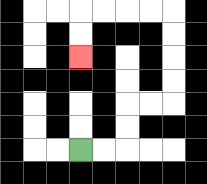{'start': '[3, 6]', 'end': '[3, 2]', 'path_directions': 'R,R,U,U,R,R,U,U,U,U,L,L,L,L,D,D', 'path_coordinates': '[[3, 6], [4, 6], [5, 6], [5, 5], [5, 4], [6, 4], [7, 4], [7, 3], [7, 2], [7, 1], [7, 0], [6, 0], [5, 0], [4, 0], [3, 0], [3, 1], [3, 2]]'}